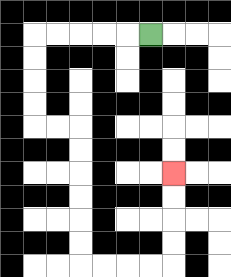{'start': '[6, 1]', 'end': '[7, 7]', 'path_directions': 'L,L,L,L,L,D,D,D,D,R,R,D,D,D,D,D,D,R,R,R,R,U,U,U,U', 'path_coordinates': '[[6, 1], [5, 1], [4, 1], [3, 1], [2, 1], [1, 1], [1, 2], [1, 3], [1, 4], [1, 5], [2, 5], [3, 5], [3, 6], [3, 7], [3, 8], [3, 9], [3, 10], [3, 11], [4, 11], [5, 11], [6, 11], [7, 11], [7, 10], [7, 9], [7, 8], [7, 7]]'}